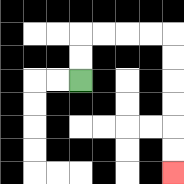{'start': '[3, 3]', 'end': '[7, 7]', 'path_directions': 'U,U,R,R,R,R,D,D,D,D,D,D', 'path_coordinates': '[[3, 3], [3, 2], [3, 1], [4, 1], [5, 1], [6, 1], [7, 1], [7, 2], [7, 3], [7, 4], [7, 5], [7, 6], [7, 7]]'}